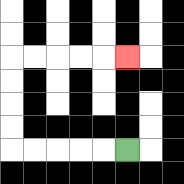{'start': '[5, 6]', 'end': '[5, 2]', 'path_directions': 'L,L,L,L,L,U,U,U,U,R,R,R,R,R', 'path_coordinates': '[[5, 6], [4, 6], [3, 6], [2, 6], [1, 6], [0, 6], [0, 5], [0, 4], [0, 3], [0, 2], [1, 2], [2, 2], [3, 2], [4, 2], [5, 2]]'}